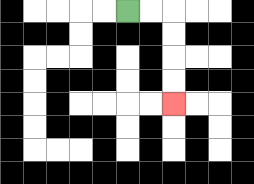{'start': '[5, 0]', 'end': '[7, 4]', 'path_directions': 'R,R,D,D,D,D', 'path_coordinates': '[[5, 0], [6, 0], [7, 0], [7, 1], [7, 2], [7, 3], [7, 4]]'}